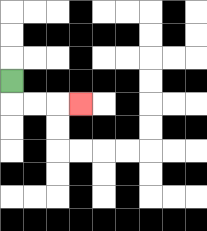{'start': '[0, 3]', 'end': '[3, 4]', 'path_directions': 'D,R,R,R', 'path_coordinates': '[[0, 3], [0, 4], [1, 4], [2, 4], [3, 4]]'}